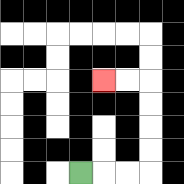{'start': '[3, 7]', 'end': '[4, 3]', 'path_directions': 'R,R,R,U,U,U,U,L,L', 'path_coordinates': '[[3, 7], [4, 7], [5, 7], [6, 7], [6, 6], [6, 5], [6, 4], [6, 3], [5, 3], [4, 3]]'}